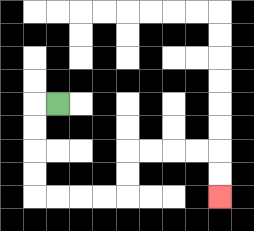{'start': '[2, 4]', 'end': '[9, 8]', 'path_directions': 'L,D,D,D,D,R,R,R,R,U,U,R,R,R,R,D,D', 'path_coordinates': '[[2, 4], [1, 4], [1, 5], [1, 6], [1, 7], [1, 8], [2, 8], [3, 8], [4, 8], [5, 8], [5, 7], [5, 6], [6, 6], [7, 6], [8, 6], [9, 6], [9, 7], [9, 8]]'}